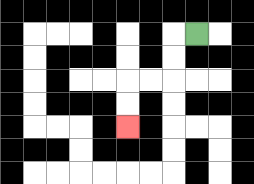{'start': '[8, 1]', 'end': '[5, 5]', 'path_directions': 'L,D,D,L,L,D,D', 'path_coordinates': '[[8, 1], [7, 1], [7, 2], [7, 3], [6, 3], [5, 3], [5, 4], [5, 5]]'}